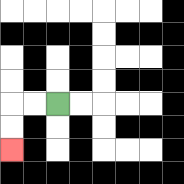{'start': '[2, 4]', 'end': '[0, 6]', 'path_directions': 'L,L,D,D', 'path_coordinates': '[[2, 4], [1, 4], [0, 4], [0, 5], [0, 6]]'}